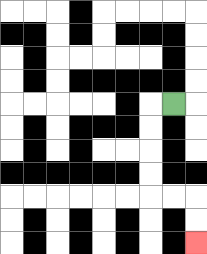{'start': '[7, 4]', 'end': '[8, 10]', 'path_directions': 'L,D,D,D,D,R,R,D,D', 'path_coordinates': '[[7, 4], [6, 4], [6, 5], [6, 6], [6, 7], [6, 8], [7, 8], [8, 8], [8, 9], [8, 10]]'}